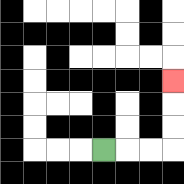{'start': '[4, 6]', 'end': '[7, 3]', 'path_directions': 'R,R,R,U,U,U', 'path_coordinates': '[[4, 6], [5, 6], [6, 6], [7, 6], [7, 5], [7, 4], [7, 3]]'}